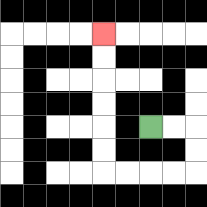{'start': '[6, 5]', 'end': '[4, 1]', 'path_directions': 'R,R,D,D,L,L,L,L,U,U,U,U,U,U', 'path_coordinates': '[[6, 5], [7, 5], [8, 5], [8, 6], [8, 7], [7, 7], [6, 7], [5, 7], [4, 7], [4, 6], [4, 5], [4, 4], [4, 3], [4, 2], [4, 1]]'}